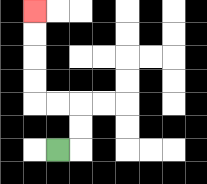{'start': '[2, 6]', 'end': '[1, 0]', 'path_directions': 'R,U,U,L,L,U,U,U,U', 'path_coordinates': '[[2, 6], [3, 6], [3, 5], [3, 4], [2, 4], [1, 4], [1, 3], [1, 2], [1, 1], [1, 0]]'}